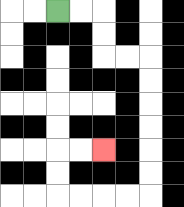{'start': '[2, 0]', 'end': '[4, 6]', 'path_directions': 'R,R,D,D,R,R,D,D,D,D,D,D,L,L,L,L,U,U,R,R', 'path_coordinates': '[[2, 0], [3, 0], [4, 0], [4, 1], [4, 2], [5, 2], [6, 2], [6, 3], [6, 4], [6, 5], [6, 6], [6, 7], [6, 8], [5, 8], [4, 8], [3, 8], [2, 8], [2, 7], [2, 6], [3, 6], [4, 6]]'}